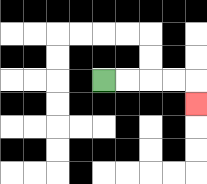{'start': '[4, 3]', 'end': '[8, 4]', 'path_directions': 'R,R,R,R,D', 'path_coordinates': '[[4, 3], [5, 3], [6, 3], [7, 3], [8, 3], [8, 4]]'}